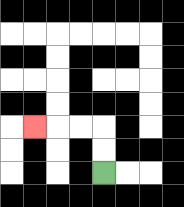{'start': '[4, 7]', 'end': '[1, 5]', 'path_directions': 'U,U,L,L,L', 'path_coordinates': '[[4, 7], [4, 6], [4, 5], [3, 5], [2, 5], [1, 5]]'}